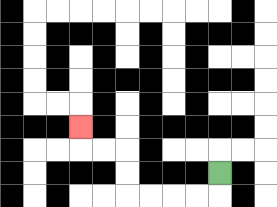{'start': '[9, 7]', 'end': '[3, 5]', 'path_directions': 'D,L,L,L,L,U,U,L,L,U', 'path_coordinates': '[[9, 7], [9, 8], [8, 8], [7, 8], [6, 8], [5, 8], [5, 7], [5, 6], [4, 6], [3, 6], [3, 5]]'}